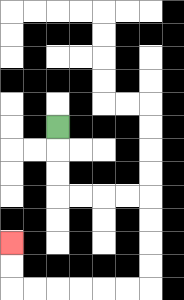{'start': '[2, 5]', 'end': '[0, 10]', 'path_directions': 'D,D,D,R,R,R,R,D,D,D,D,L,L,L,L,L,L,U,U', 'path_coordinates': '[[2, 5], [2, 6], [2, 7], [2, 8], [3, 8], [4, 8], [5, 8], [6, 8], [6, 9], [6, 10], [6, 11], [6, 12], [5, 12], [4, 12], [3, 12], [2, 12], [1, 12], [0, 12], [0, 11], [0, 10]]'}